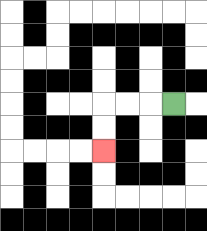{'start': '[7, 4]', 'end': '[4, 6]', 'path_directions': 'L,L,L,D,D', 'path_coordinates': '[[7, 4], [6, 4], [5, 4], [4, 4], [4, 5], [4, 6]]'}